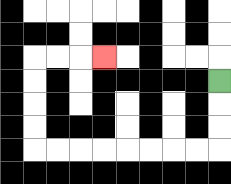{'start': '[9, 3]', 'end': '[4, 2]', 'path_directions': 'D,D,D,L,L,L,L,L,L,L,L,U,U,U,U,R,R,R', 'path_coordinates': '[[9, 3], [9, 4], [9, 5], [9, 6], [8, 6], [7, 6], [6, 6], [5, 6], [4, 6], [3, 6], [2, 6], [1, 6], [1, 5], [1, 4], [1, 3], [1, 2], [2, 2], [3, 2], [4, 2]]'}